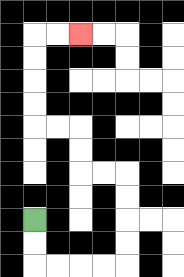{'start': '[1, 9]', 'end': '[3, 1]', 'path_directions': 'D,D,R,R,R,R,U,U,U,U,L,L,U,U,L,L,U,U,U,U,R,R', 'path_coordinates': '[[1, 9], [1, 10], [1, 11], [2, 11], [3, 11], [4, 11], [5, 11], [5, 10], [5, 9], [5, 8], [5, 7], [4, 7], [3, 7], [3, 6], [3, 5], [2, 5], [1, 5], [1, 4], [1, 3], [1, 2], [1, 1], [2, 1], [3, 1]]'}